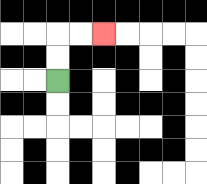{'start': '[2, 3]', 'end': '[4, 1]', 'path_directions': 'U,U,R,R', 'path_coordinates': '[[2, 3], [2, 2], [2, 1], [3, 1], [4, 1]]'}